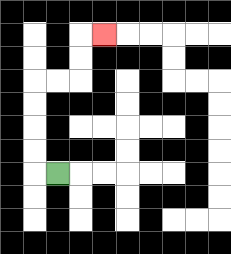{'start': '[2, 7]', 'end': '[4, 1]', 'path_directions': 'L,U,U,U,U,R,R,U,U,R', 'path_coordinates': '[[2, 7], [1, 7], [1, 6], [1, 5], [1, 4], [1, 3], [2, 3], [3, 3], [3, 2], [3, 1], [4, 1]]'}